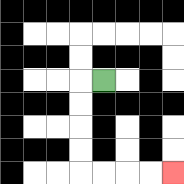{'start': '[4, 3]', 'end': '[7, 7]', 'path_directions': 'L,D,D,D,D,R,R,R,R', 'path_coordinates': '[[4, 3], [3, 3], [3, 4], [3, 5], [3, 6], [3, 7], [4, 7], [5, 7], [6, 7], [7, 7]]'}